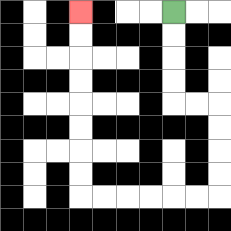{'start': '[7, 0]', 'end': '[3, 0]', 'path_directions': 'D,D,D,D,R,R,D,D,D,D,L,L,L,L,L,L,U,U,U,U,U,U,U,U', 'path_coordinates': '[[7, 0], [7, 1], [7, 2], [7, 3], [7, 4], [8, 4], [9, 4], [9, 5], [9, 6], [9, 7], [9, 8], [8, 8], [7, 8], [6, 8], [5, 8], [4, 8], [3, 8], [3, 7], [3, 6], [3, 5], [3, 4], [3, 3], [3, 2], [3, 1], [3, 0]]'}